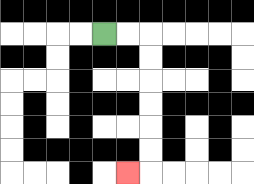{'start': '[4, 1]', 'end': '[5, 7]', 'path_directions': 'R,R,D,D,D,D,D,D,L', 'path_coordinates': '[[4, 1], [5, 1], [6, 1], [6, 2], [6, 3], [6, 4], [6, 5], [6, 6], [6, 7], [5, 7]]'}